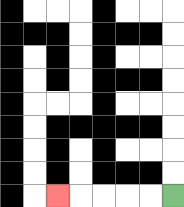{'start': '[7, 8]', 'end': '[2, 8]', 'path_directions': 'L,L,L,L,L', 'path_coordinates': '[[7, 8], [6, 8], [5, 8], [4, 8], [3, 8], [2, 8]]'}